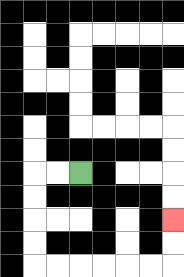{'start': '[3, 7]', 'end': '[7, 9]', 'path_directions': 'L,L,D,D,D,D,R,R,R,R,R,R,U,U', 'path_coordinates': '[[3, 7], [2, 7], [1, 7], [1, 8], [1, 9], [1, 10], [1, 11], [2, 11], [3, 11], [4, 11], [5, 11], [6, 11], [7, 11], [7, 10], [7, 9]]'}